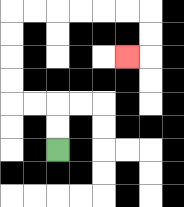{'start': '[2, 6]', 'end': '[5, 2]', 'path_directions': 'U,U,L,L,U,U,U,U,R,R,R,R,R,R,D,D,L', 'path_coordinates': '[[2, 6], [2, 5], [2, 4], [1, 4], [0, 4], [0, 3], [0, 2], [0, 1], [0, 0], [1, 0], [2, 0], [3, 0], [4, 0], [5, 0], [6, 0], [6, 1], [6, 2], [5, 2]]'}